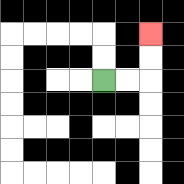{'start': '[4, 3]', 'end': '[6, 1]', 'path_directions': 'R,R,U,U', 'path_coordinates': '[[4, 3], [5, 3], [6, 3], [6, 2], [6, 1]]'}